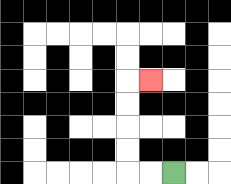{'start': '[7, 7]', 'end': '[6, 3]', 'path_directions': 'L,L,U,U,U,U,R', 'path_coordinates': '[[7, 7], [6, 7], [5, 7], [5, 6], [5, 5], [5, 4], [5, 3], [6, 3]]'}